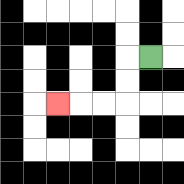{'start': '[6, 2]', 'end': '[2, 4]', 'path_directions': 'L,D,D,L,L,L', 'path_coordinates': '[[6, 2], [5, 2], [5, 3], [5, 4], [4, 4], [3, 4], [2, 4]]'}